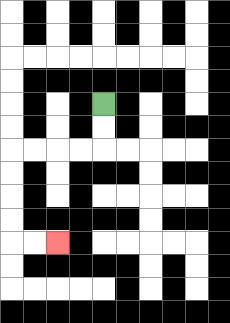{'start': '[4, 4]', 'end': '[2, 10]', 'path_directions': 'D,D,L,L,L,L,D,D,D,D,R,R', 'path_coordinates': '[[4, 4], [4, 5], [4, 6], [3, 6], [2, 6], [1, 6], [0, 6], [0, 7], [0, 8], [0, 9], [0, 10], [1, 10], [2, 10]]'}